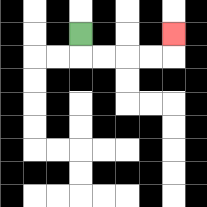{'start': '[3, 1]', 'end': '[7, 1]', 'path_directions': 'D,R,R,R,R,U', 'path_coordinates': '[[3, 1], [3, 2], [4, 2], [5, 2], [6, 2], [7, 2], [7, 1]]'}